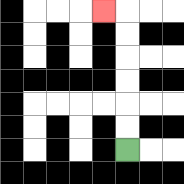{'start': '[5, 6]', 'end': '[4, 0]', 'path_directions': 'U,U,U,U,U,U,L', 'path_coordinates': '[[5, 6], [5, 5], [5, 4], [5, 3], [5, 2], [5, 1], [5, 0], [4, 0]]'}